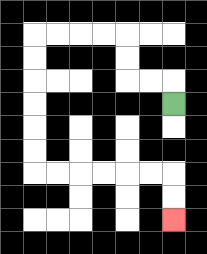{'start': '[7, 4]', 'end': '[7, 9]', 'path_directions': 'U,L,L,U,U,L,L,L,L,D,D,D,D,D,D,R,R,R,R,R,R,D,D', 'path_coordinates': '[[7, 4], [7, 3], [6, 3], [5, 3], [5, 2], [5, 1], [4, 1], [3, 1], [2, 1], [1, 1], [1, 2], [1, 3], [1, 4], [1, 5], [1, 6], [1, 7], [2, 7], [3, 7], [4, 7], [5, 7], [6, 7], [7, 7], [7, 8], [7, 9]]'}